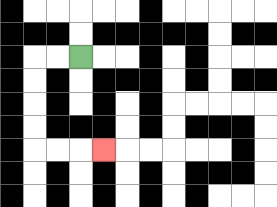{'start': '[3, 2]', 'end': '[4, 6]', 'path_directions': 'L,L,D,D,D,D,R,R,R', 'path_coordinates': '[[3, 2], [2, 2], [1, 2], [1, 3], [1, 4], [1, 5], [1, 6], [2, 6], [3, 6], [4, 6]]'}